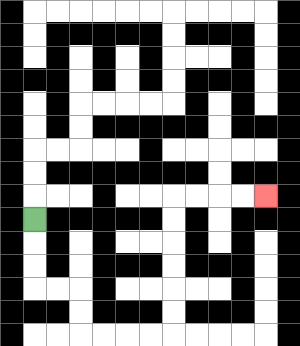{'start': '[1, 9]', 'end': '[11, 8]', 'path_directions': 'D,D,D,R,R,D,D,R,R,R,R,U,U,U,U,U,U,R,R,R,R', 'path_coordinates': '[[1, 9], [1, 10], [1, 11], [1, 12], [2, 12], [3, 12], [3, 13], [3, 14], [4, 14], [5, 14], [6, 14], [7, 14], [7, 13], [7, 12], [7, 11], [7, 10], [7, 9], [7, 8], [8, 8], [9, 8], [10, 8], [11, 8]]'}